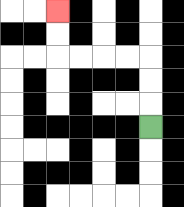{'start': '[6, 5]', 'end': '[2, 0]', 'path_directions': 'U,U,U,L,L,L,L,U,U', 'path_coordinates': '[[6, 5], [6, 4], [6, 3], [6, 2], [5, 2], [4, 2], [3, 2], [2, 2], [2, 1], [2, 0]]'}